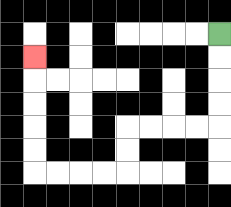{'start': '[9, 1]', 'end': '[1, 2]', 'path_directions': 'D,D,D,D,L,L,L,L,D,D,L,L,L,L,U,U,U,U,U', 'path_coordinates': '[[9, 1], [9, 2], [9, 3], [9, 4], [9, 5], [8, 5], [7, 5], [6, 5], [5, 5], [5, 6], [5, 7], [4, 7], [3, 7], [2, 7], [1, 7], [1, 6], [1, 5], [1, 4], [1, 3], [1, 2]]'}